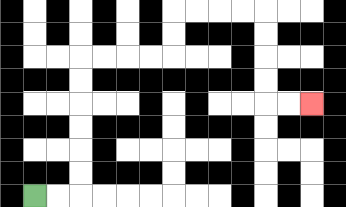{'start': '[1, 8]', 'end': '[13, 4]', 'path_directions': 'R,R,U,U,U,U,U,U,R,R,R,R,U,U,R,R,R,R,D,D,D,D,R,R', 'path_coordinates': '[[1, 8], [2, 8], [3, 8], [3, 7], [3, 6], [3, 5], [3, 4], [3, 3], [3, 2], [4, 2], [5, 2], [6, 2], [7, 2], [7, 1], [7, 0], [8, 0], [9, 0], [10, 0], [11, 0], [11, 1], [11, 2], [11, 3], [11, 4], [12, 4], [13, 4]]'}